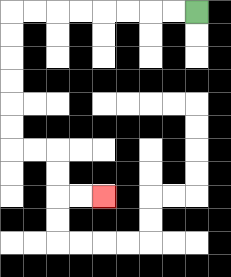{'start': '[8, 0]', 'end': '[4, 8]', 'path_directions': 'L,L,L,L,L,L,L,L,D,D,D,D,D,D,R,R,D,D,R,R', 'path_coordinates': '[[8, 0], [7, 0], [6, 0], [5, 0], [4, 0], [3, 0], [2, 0], [1, 0], [0, 0], [0, 1], [0, 2], [0, 3], [0, 4], [0, 5], [0, 6], [1, 6], [2, 6], [2, 7], [2, 8], [3, 8], [4, 8]]'}